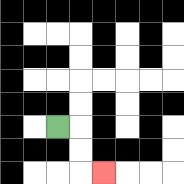{'start': '[2, 5]', 'end': '[4, 7]', 'path_directions': 'R,D,D,R', 'path_coordinates': '[[2, 5], [3, 5], [3, 6], [3, 7], [4, 7]]'}